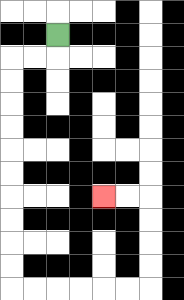{'start': '[2, 1]', 'end': '[4, 8]', 'path_directions': 'D,L,L,D,D,D,D,D,D,D,D,D,D,R,R,R,R,R,R,U,U,U,U,L,L', 'path_coordinates': '[[2, 1], [2, 2], [1, 2], [0, 2], [0, 3], [0, 4], [0, 5], [0, 6], [0, 7], [0, 8], [0, 9], [0, 10], [0, 11], [0, 12], [1, 12], [2, 12], [3, 12], [4, 12], [5, 12], [6, 12], [6, 11], [6, 10], [6, 9], [6, 8], [5, 8], [4, 8]]'}